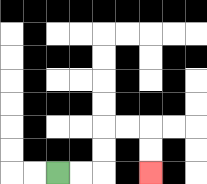{'start': '[2, 7]', 'end': '[6, 7]', 'path_directions': 'R,R,U,U,R,R,D,D', 'path_coordinates': '[[2, 7], [3, 7], [4, 7], [4, 6], [4, 5], [5, 5], [6, 5], [6, 6], [6, 7]]'}